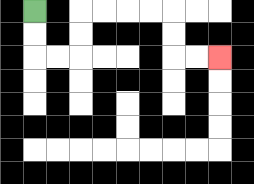{'start': '[1, 0]', 'end': '[9, 2]', 'path_directions': 'D,D,R,R,U,U,R,R,R,R,D,D,R,R', 'path_coordinates': '[[1, 0], [1, 1], [1, 2], [2, 2], [3, 2], [3, 1], [3, 0], [4, 0], [5, 0], [6, 0], [7, 0], [7, 1], [7, 2], [8, 2], [9, 2]]'}